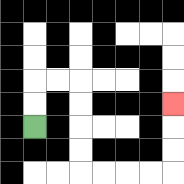{'start': '[1, 5]', 'end': '[7, 4]', 'path_directions': 'U,U,R,R,D,D,D,D,R,R,R,R,U,U,U', 'path_coordinates': '[[1, 5], [1, 4], [1, 3], [2, 3], [3, 3], [3, 4], [3, 5], [3, 6], [3, 7], [4, 7], [5, 7], [6, 7], [7, 7], [7, 6], [7, 5], [7, 4]]'}